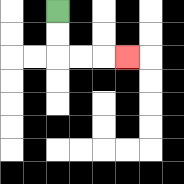{'start': '[2, 0]', 'end': '[5, 2]', 'path_directions': 'D,D,R,R,R', 'path_coordinates': '[[2, 0], [2, 1], [2, 2], [3, 2], [4, 2], [5, 2]]'}